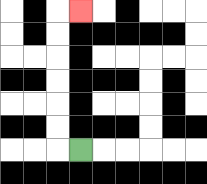{'start': '[3, 6]', 'end': '[3, 0]', 'path_directions': 'L,U,U,U,U,U,U,R', 'path_coordinates': '[[3, 6], [2, 6], [2, 5], [2, 4], [2, 3], [2, 2], [2, 1], [2, 0], [3, 0]]'}